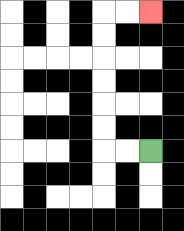{'start': '[6, 6]', 'end': '[6, 0]', 'path_directions': 'L,L,U,U,U,U,U,U,R,R', 'path_coordinates': '[[6, 6], [5, 6], [4, 6], [4, 5], [4, 4], [4, 3], [4, 2], [4, 1], [4, 0], [5, 0], [6, 0]]'}